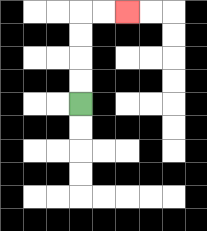{'start': '[3, 4]', 'end': '[5, 0]', 'path_directions': 'U,U,U,U,R,R', 'path_coordinates': '[[3, 4], [3, 3], [3, 2], [3, 1], [3, 0], [4, 0], [5, 0]]'}